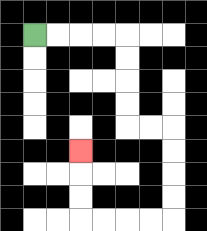{'start': '[1, 1]', 'end': '[3, 6]', 'path_directions': 'R,R,R,R,D,D,D,D,R,R,D,D,D,D,L,L,L,L,U,U,U', 'path_coordinates': '[[1, 1], [2, 1], [3, 1], [4, 1], [5, 1], [5, 2], [5, 3], [5, 4], [5, 5], [6, 5], [7, 5], [7, 6], [7, 7], [7, 8], [7, 9], [6, 9], [5, 9], [4, 9], [3, 9], [3, 8], [3, 7], [3, 6]]'}